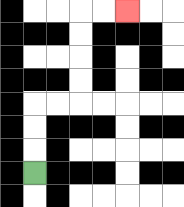{'start': '[1, 7]', 'end': '[5, 0]', 'path_directions': 'U,U,U,R,R,U,U,U,U,R,R', 'path_coordinates': '[[1, 7], [1, 6], [1, 5], [1, 4], [2, 4], [3, 4], [3, 3], [3, 2], [3, 1], [3, 0], [4, 0], [5, 0]]'}